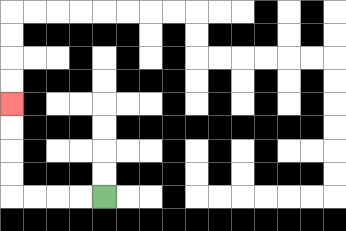{'start': '[4, 8]', 'end': '[0, 4]', 'path_directions': 'L,L,L,L,U,U,U,U', 'path_coordinates': '[[4, 8], [3, 8], [2, 8], [1, 8], [0, 8], [0, 7], [0, 6], [0, 5], [0, 4]]'}